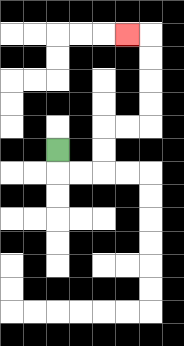{'start': '[2, 6]', 'end': '[5, 1]', 'path_directions': 'D,R,R,U,U,R,R,U,U,U,U,L', 'path_coordinates': '[[2, 6], [2, 7], [3, 7], [4, 7], [4, 6], [4, 5], [5, 5], [6, 5], [6, 4], [6, 3], [6, 2], [6, 1], [5, 1]]'}